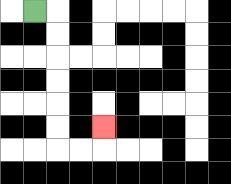{'start': '[1, 0]', 'end': '[4, 5]', 'path_directions': 'R,D,D,D,D,D,D,R,R,U', 'path_coordinates': '[[1, 0], [2, 0], [2, 1], [2, 2], [2, 3], [2, 4], [2, 5], [2, 6], [3, 6], [4, 6], [4, 5]]'}